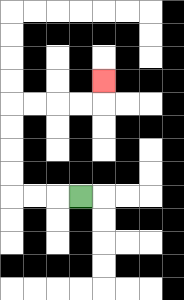{'start': '[3, 8]', 'end': '[4, 3]', 'path_directions': 'L,L,L,U,U,U,U,R,R,R,R,U', 'path_coordinates': '[[3, 8], [2, 8], [1, 8], [0, 8], [0, 7], [0, 6], [0, 5], [0, 4], [1, 4], [2, 4], [3, 4], [4, 4], [4, 3]]'}